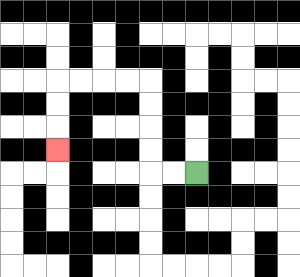{'start': '[8, 7]', 'end': '[2, 6]', 'path_directions': 'L,L,U,U,U,U,L,L,L,L,D,D,D', 'path_coordinates': '[[8, 7], [7, 7], [6, 7], [6, 6], [6, 5], [6, 4], [6, 3], [5, 3], [4, 3], [3, 3], [2, 3], [2, 4], [2, 5], [2, 6]]'}